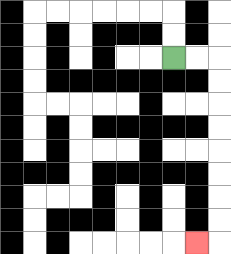{'start': '[7, 2]', 'end': '[8, 10]', 'path_directions': 'R,R,D,D,D,D,D,D,D,D,L', 'path_coordinates': '[[7, 2], [8, 2], [9, 2], [9, 3], [9, 4], [9, 5], [9, 6], [9, 7], [9, 8], [9, 9], [9, 10], [8, 10]]'}